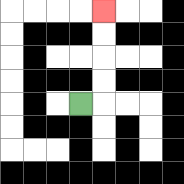{'start': '[3, 4]', 'end': '[4, 0]', 'path_directions': 'R,U,U,U,U', 'path_coordinates': '[[3, 4], [4, 4], [4, 3], [4, 2], [4, 1], [4, 0]]'}